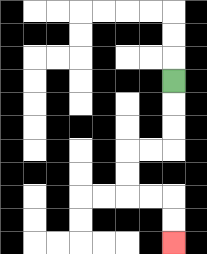{'start': '[7, 3]', 'end': '[7, 10]', 'path_directions': 'D,D,D,L,L,D,D,R,R,D,D', 'path_coordinates': '[[7, 3], [7, 4], [7, 5], [7, 6], [6, 6], [5, 6], [5, 7], [5, 8], [6, 8], [7, 8], [7, 9], [7, 10]]'}